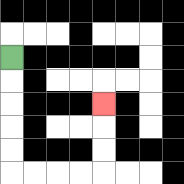{'start': '[0, 2]', 'end': '[4, 4]', 'path_directions': 'D,D,D,D,D,R,R,R,R,U,U,U', 'path_coordinates': '[[0, 2], [0, 3], [0, 4], [0, 5], [0, 6], [0, 7], [1, 7], [2, 7], [3, 7], [4, 7], [4, 6], [4, 5], [4, 4]]'}